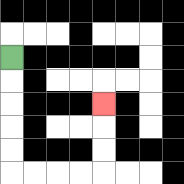{'start': '[0, 2]', 'end': '[4, 4]', 'path_directions': 'D,D,D,D,D,R,R,R,R,U,U,U', 'path_coordinates': '[[0, 2], [0, 3], [0, 4], [0, 5], [0, 6], [0, 7], [1, 7], [2, 7], [3, 7], [4, 7], [4, 6], [4, 5], [4, 4]]'}